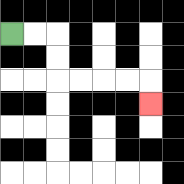{'start': '[0, 1]', 'end': '[6, 4]', 'path_directions': 'R,R,D,D,R,R,R,R,D', 'path_coordinates': '[[0, 1], [1, 1], [2, 1], [2, 2], [2, 3], [3, 3], [4, 3], [5, 3], [6, 3], [6, 4]]'}